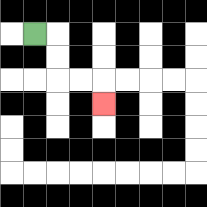{'start': '[1, 1]', 'end': '[4, 4]', 'path_directions': 'R,D,D,R,R,D', 'path_coordinates': '[[1, 1], [2, 1], [2, 2], [2, 3], [3, 3], [4, 3], [4, 4]]'}